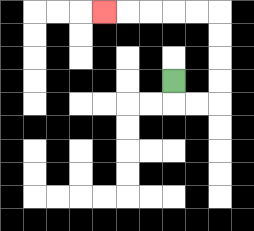{'start': '[7, 3]', 'end': '[4, 0]', 'path_directions': 'D,R,R,U,U,U,U,L,L,L,L,L', 'path_coordinates': '[[7, 3], [7, 4], [8, 4], [9, 4], [9, 3], [9, 2], [9, 1], [9, 0], [8, 0], [7, 0], [6, 0], [5, 0], [4, 0]]'}